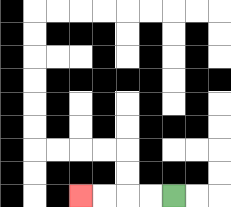{'start': '[7, 8]', 'end': '[3, 8]', 'path_directions': 'L,L,L,L', 'path_coordinates': '[[7, 8], [6, 8], [5, 8], [4, 8], [3, 8]]'}